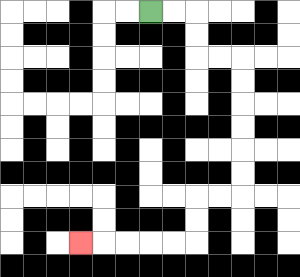{'start': '[6, 0]', 'end': '[3, 10]', 'path_directions': 'R,R,D,D,R,R,D,D,D,D,D,D,L,L,D,D,L,L,L,L,L', 'path_coordinates': '[[6, 0], [7, 0], [8, 0], [8, 1], [8, 2], [9, 2], [10, 2], [10, 3], [10, 4], [10, 5], [10, 6], [10, 7], [10, 8], [9, 8], [8, 8], [8, 9], [8, 10], [7, 10], [6, 10], [5, 10], [4, 10], [3, 10]]'}